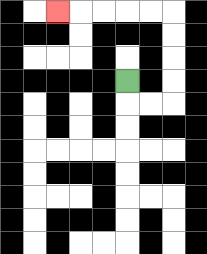{'start': '[5, 3]', 'end': '[2, 0]', 'path_directions': 'D,R,R,U,U,U,U,L,L,L,L,L', 'path_coordinates': '[[5, 3], [5, 4], [6, 4], [7, 4], [7, 3], [7, 2], [7, 1], [7, 0], [6, 0], [5, 0], [4, 0], [3, 0], [2, 0]]'}